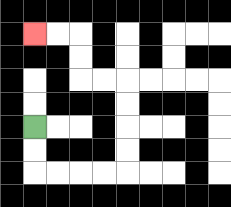{'start': '[1, 5]', 'end': '[1, 1]', 'path_directions': 'D,D,R,R,R,R,U,U,U,U,L,L,U,U,L,L', 'path_coordinates': '[[1, 5], [1, 6], [1, 7], [2, 7], [3, 7], [4, 7], [5, 7], [5, 6], [5, 5], [5, 4], [5, 3], [4, 3], [3, 3], [3, 2], [3, 1], [2, 1], [1, 1]]'}